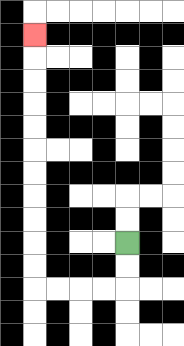{'start': '[5, 10]', 'end': '[1, 1]', 'path_directions': 'D,D,L,L,L,L,U,U,U,U,U,U,U,U,U,U,U', 'path_coordinates': '[[5, 10], [5, 11], [5, 12], [4, 12], [3, 12], [2, 12], [1, 12], [1, 11], [1, 10], [1, 9], [1, 8], [1, 7], [1, 6], [1, 5], [1, 4], [1, 3], [1, 2], [1, 1]]'}